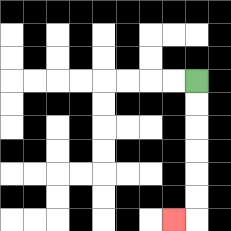{'start': '[8, 3]', 'end': '[7, 9]', 'path_directions': 'D,D,D,D,D,D,L', 'path_coordinates': '[[8, 3], [8, 4], [8, 5], [8, 6], [8, 7], [8, 8], [8, 9], [7, 9]]'}